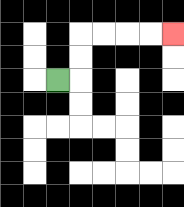{'start': '[2, 3]', 'end': '[7, 1]', 'path_directions': 'R,U,U,R,R,R,R', 'path_coordinates': '[[2, 3], [3, 3], [3, 2], [3, 1], [4, 1], [5, 1], [6, 1], [7, 1]]'}